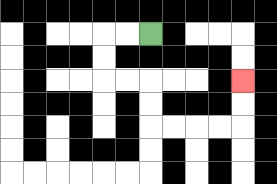{'start': '[6, 1]', 'end': '[10, 3]', 'path_directions': 'L,L,D,D,R,R,D,D,R,R,R,R,U,U', 'path_coordinates': '[[6, 1], [5, 1], [4, 1], [4, 2], [4, 3], [5, 3], [6, 3], [6, 4], [6, 5], [7, 5], [8, 5], [9, 5], [10, 5], [10, 4], [10, 3]]'}